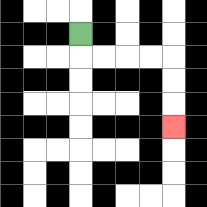{'start': '[3, 1]', 'end': '[7, 5]', 'path_directions': 'D,R,R,R,R,D,D,D', 'path_coordinates': '[[3, 1], [3, 2], [4, 2], [5, 2], [6, 2], [7, 2], [7, 3], [7, 4], [7, 5]]'}